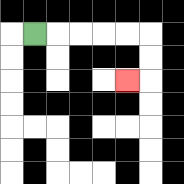{'start': '[1, 1]', 'end': '[5, 3]', 'path_directions': 'R,R,R,R,R,D,D,L', 'path_coordinates': '[[1, 1], [2, 1], [3, 1], [4, 1], [5, 1], [6, 1], [6, 2], [6, 3], [5, 3]]'}